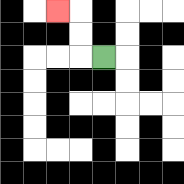{'start': '[4, 2]', 'end': '[2, 0]', 'path_directions': 'L,U,U,L', 'path_coordinates': '[[4, 2], [3, 2], [3, 1], [3, 0], [2, 0]]'}